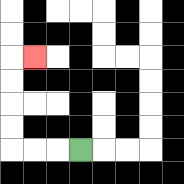{'start': '[3, 6]', 'end': '[1, 2]', 'path_directions': 'L,L,L,U,U,U,U,R', 'path_coordinates': '[[3, 6], [2, 6], [1, 6], [0, 6], [0, 5], [0, 4], [0, 3], [0, 2], [1, 2]]'}